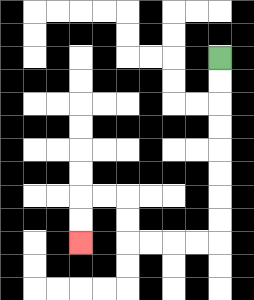{'start': '[9, 2]', 'end': '[3, 10]', 'path_directions': 'D,D,D,D,D,D,D,D,L,L,L,L,U,U,L,L,D,D', 'path_coordinates': '[[9, 2], [9, 3], [9, 4], [9, 5], [9, 6], [9, 7], [9, 8], [9, 9], [9, 10], [8, 10], [7, 10], [6, 10], [5, 10], [5, 9], [5, 8], [4, 8], [3, 8], [3, 9], [3, 10]]'}